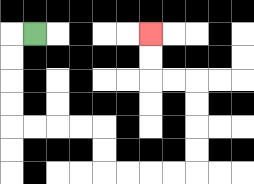{'start': '[1, 1]', 'end': '[6, 1]', 'path_directions': 'L,D,D,D,D,R,R,R,R,D,D,R,R,R,R,U,U,U,U,L,L,U,U', 'path_coordinates': '[[1, 1], [0, 1], [0, 2], [0, 3], [0, 4], [0, 5], [1, 5], [2, 5], [3, 5], [4, 5], [4, 6], [4, 7], [5, 7], [6, 7], [7, 7], [8, 7], [8, 6], [8, 5], [8, 4], [8, 3], [7, 3], [6, 3], [6, 2], [6, 1]]'}